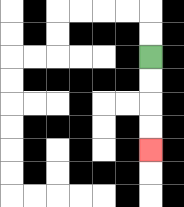{'start': '[6, 2]', 'end': '[6, 6]', 'path_directions': 'D,D,D,D', 'path_coordinates': '[[6, 2], [6, 3], [6, 4], [6, 5], [6, 6]]'}